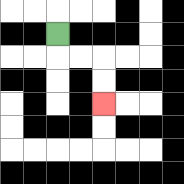{'start': '[2, 1]', 'end': '[4, 4]', 'path_directions': 'D,R,R,D,D', 'path_coordinates': '[[2, 1], [2, 2], [3, 2], [4, 2], [4, 3], [4, 4]]'}